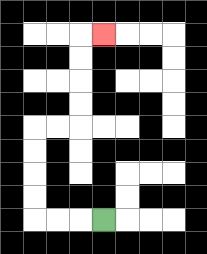{'start': '[4, 9]', 'end': '[4, 1]', 'path_directions': 'L,L,L,U,U,U,U,R,R,U,U,U,U,R', 'path_coordinates': '[[4, 9], [3, 9], [2, 9], [1, 9], [1, 8], [1, 7], [1, 6], [1, 5], [2, 5], [3, 5], [3, 4], [3, 3], [3, 2], [3, 1], [4, 1]]'}